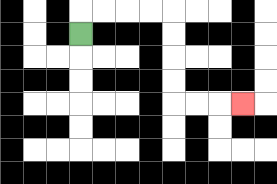{'start': '[3, 1]', 'end': '[10, 4]', 'path_directions': 'U,R,R,R,R,D,D,D,D,R,R,R', 'path_coordinates': '[[3, 1], [3, 0], [4, 0], [5, 0], [6, 0], [7, 0], [7, 1], [7, 2], [7, 3], [7, 4], [8, 4], [9, 4], [10, 4]]'}